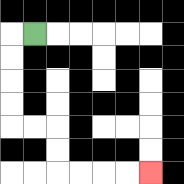{'start': '[1, 1]', 'end': '[6, 7]', 'path_directions': 'L,D,D,D,D,R,R,D,D,R,R,R,R', 'path_coordinates': '[[1, 1], [0, 1], [0, 2], [0, 3], [0, 4], [0, 5], [1, 5], [2, 5], [2, 6], [2, 7], [3, 7], [4, 7], [5, 7], [6, 7]]'}